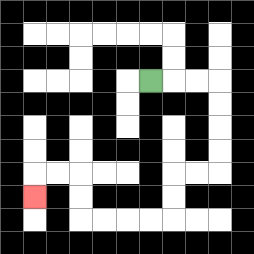{'start': '[6, 3]', 'end': '[1, 8]', 'path_directions': 'R,R,R,D,D,D,D,L,L,D,D,L,L,L,L,U,U,L,L,D', 'path_coordinates': '[[6, 3], [7, 3], [8, 3], [9, 3], [9, 4], [9, 5], [9, 6], [9, 7], [8, 7], [7, 7], [7, 8], [7, 9], [6, 9], [5, 9], [4, 9], [3, 9], [3, 8], [3, 7], [2, 7], [1, 7], [1, 8]]'}